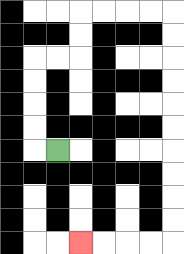{'start': '[2, 6]', 'end': '[3, 10]', 'path_directions': 'L,U,U,U,U,R,R,U,U,R,R,R,R,D,D,D,D,D,D,D,D,D,D,L,L,L,L', 'path_coordinates': '[[2, 6], [1, 6], [1, 5], [1, 4], [1, 3], [1, 2], [2, 2], [3, 2], [3, 1], [3, 0], [4, 0], [5, 0], [6, 0], [7, 0], [7, 1], [7, 2], [7, 3], [7, 4], [7, 5], [7, 6], [7, 7], [7, 8], [7, 9], [7, 10], [6, 10], [5, 10], [4, 10], [3, 10]]'}